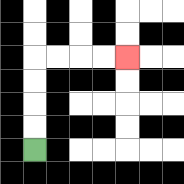{'start': '[1, 6]', 'end': '[5, 2]', 'path_directions': 'U,U,U,U,R,R,R,R', 'path_coordinates': '[[1, 6], [1, 5], [1, 4], [1, 3], [1, 2], [2, 2], [3, 2], [4, 2], [5, 2]]'}